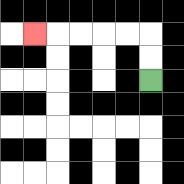{'start': '[6, 3]', 'end': '[1, 1]', 'path_directions': 'U,U,L,L,L,L,L', 'path_coordinates': '[[6, 3], [6, 2], [6, 1], [5, 1], [4, 1], [3, 1], [2, 1], [1, 1]]'}